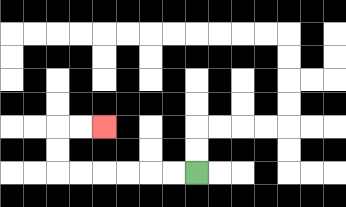{'start': '[8, 7]', 'end': '[4, 5]', 'path_directions': 'L,L,L,L,L,L,U,U,R,R', 'path_coordinates': '[[8, 7], [7, 7], [6, 7], [5, 7], [4, 7], [3, 7], [2, 7], [2, 6], [2, 5], [3, 5], [4, 5]]'}